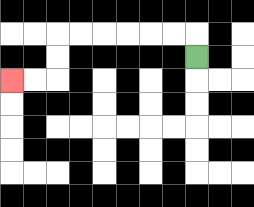{'start': '[8, 2]', 'end': '[0, 3]', 'path_directions': 'U,L,L,L,L,L,L,D,D,L,L', 'path_coordinates': '[[8, 2], [8, 1], [7, 1], [6, 1], [5, 1], [4, 1], [3, 1], [2, 1], [2, 2], [2, 3], [1, 3], [0, 3]]'}